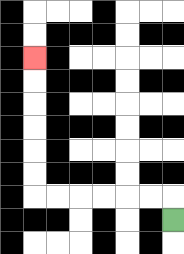{'start': '[7, 9]', 'end': '[1, 2]', 'path_directions': 'U,L,L,L,L,L,L,U,U,U,U,U,U', 'path_coordinates': '[[7, 9], [7, 8], [6, 8], [5, 8], [4, 8], [3, 8], [2, 8], [1, 8], [1, 7], [1, 6], [1, 5], [1, 4], [1, 3], [1, 2]]'}